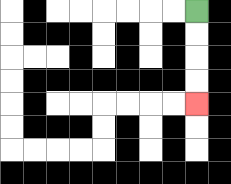{'start': '[8, 0]', 'end': '[8, 4]', 'path_directions': 'D,D,D,D', 'path_coordinates': '[[8, 0], [8, 1], [8, 2], [8, 3], [8, 4]]'}